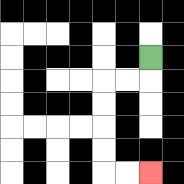{'start': '[6, 2]', 'end': '[6, 7]', 'path_directions': 'D,L,L,D,D,D,D,R,R', 'path_coordinates': '[[6, 2], [6, 3], [5, 3], [4, 3], [4, 4], [4, 5], [4, 6], [4, 7], [5, 7], [6, 7]]'}